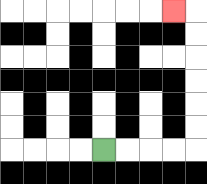{'start': '[4, 6]', 'end': '[7, 0]', 'path_directions': 'R,R,R,R,U,U,U,U,U,U,L', 'path_coordinates': '[[4, 6], [5, 6], [6, 6], [7, 6], [8, 6], [8, 5], [8, 4], [8, 3], [8, 2], [8, 1], [8, 0], [7, 0]]'}